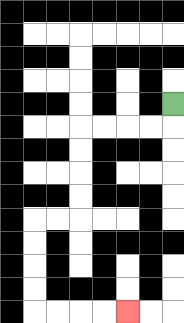{'start': '[7, 4]', 'end': '[5, 13]', 'path_directions': 'D,L,L,L,L,D,D,D,D,L,L,D,D,D,D,R,R,R,R', 'path_coordinates': '[[7, 4], [7, 5], [6, 5], [5, 5], [4, 5], [3, 5], [3, 6], [3, 7], [3, 8], [3, 9], [2, 9], [1, 9], [1, 10], [1, 11], [1, 12], [1, 13], [2, 13], [3, 13], [4, 13], [5, 13]]'}